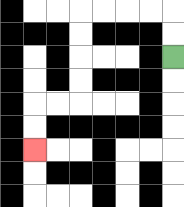{'start': '[7, 2]', 'end': '[1, 6]', 'path_directions': 'U,U,L,L,L,L,D,D,D,D,L,L,D,D', 'path_coordinates': '[[7, 2], [7, 1], [7, 0], [6, 0], [5, 0], [4, 0], [3, 0], [3, 1], [3, 2], [3, 3], [3, 4], [2, 4], [1, 4], [1, 5], [1, 6]]'}